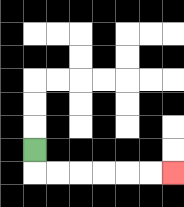{'start': '[1, 6]', 'end': '[7, 7]', 'path_directions': 'D,R,R,R,R,R,R', 'path_coordinates': '[[1, 6], [1, 7], [2, 7], [3, 7], [4, 7], [5, 7], [6, 7], [7, 7]]'}